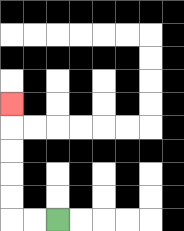{'start': '[2, 9]', 'end': '[0, 4]', 'path_directions': 'L,L,U,U,U,U,U', 'path_coordinates': '[[2, 9], [1, 9], [0, 9], [0, 8], [0, 7], [0, 6], [0, 5], [0, 4]]'}